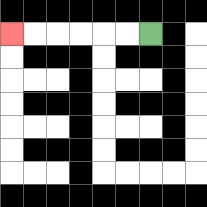{'start': '[6, 1]', 'end': '[0, 1]', 'path_directions': 'L,L,L,L,L,L', 'path_coordinates': '[[6, 1], [5, 1], [4, 1], [3, 1], [2, 1], [1, 1], [0, 1]]'}